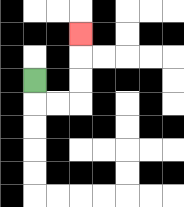{'start': '[1, 3]', 'end': '[3, 1]', 'path_directions': 'D,R,R,U,U,U', 'path_coordinates': '[[1, 3], [1, 4], [2, 4], [3, 4], [3, 3], [3, 2], [3, 1]]'}